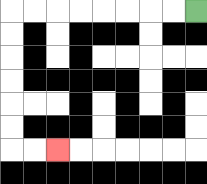{'start': '[8, 0]', 'end': '[2, 6]', 'path_directions': 'L,L,L,L,L,L,L,L,D,D,D,D,D,D,R,R', 'path_coordinates': '[[8, 0], [7, 0], [6, 0], [5, 0], [4, 0], [3, 0], [2, 0], [1, 0], [0, 0], [0, 1], [0, 2], [0, 3], [0, 4], [0, 5], [0, 6], [1, 6], [2, 6]]'}